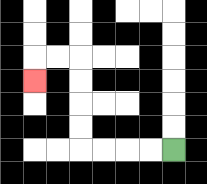{'start': '[7, 6]', 'end': '[1, 3]', 'path_directions': 'L,L,L,L,U,U,U,U,L,L,D', 'path_coordinates': '[[7, 6], [6, 6], [5, 6], [4, 6], [3, 6], [3, 5], [3, 4], [3, 3], [3, 2], [2, 2], [1, 2], [1, 3]]'}